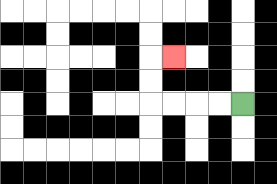{'start': '[10, 4]', 'end': '[7, 2]', 'path_directions': 'L,L,L,L,U,U,R', 'path_coordinates': '[[10, 4], [9, 4], [8, 4], [7, 4], [6, 4], [6, 3], [6, 2], [7, 2]]'}